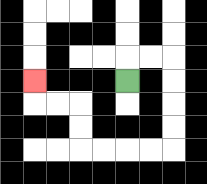{'start': '[5, 3]', 'end': '[1, 3]', 'path_directions': 'U,R,R,D,D,D,D,L,L,L,L,U,U,L,L,U', 'path_coordinates': '[[5, 3], [5, 2], [6, 2], [7, 2], [7, 3], [7, 4], [7, 5], [7, 6], [6, 6], [5, 6], [4, 6], [3, 6], [3, 5], [3, 4], [2, 4], [1, 4], [1, 3]]'}